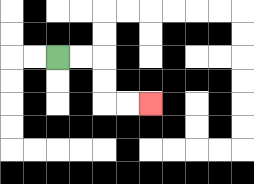{'start': '[2, 2]', 'end': '[6, 4]', 'path_directions': 'R,R,D,D,R,R', 'path_coordinates': '[[2, 2], [3, 2], [4, 2], [4, 3], [4, 4], [5, 4], [6, 4]]'}